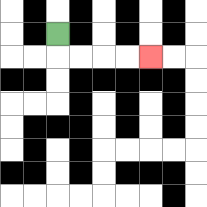{'start': '[2, 1]', 'end': '[6, 2]', 'path_directions': 'D,R,R,R,R', 'path_coordinates': '[[2, 1], [2, 2], [3, 2], [4, 2], [5, 2], [6, 2]]'}